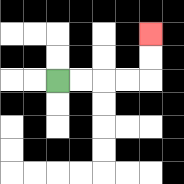{'start': '[2, 3]', 'end': '[6, 1]', 'path_directions': 'R,R,R,R,U,U', 'path_coordinates': '[[2, 3], [3, 3], [4, 3], [5, 3], [6, 3], [6, 2], [6, 1]]'}